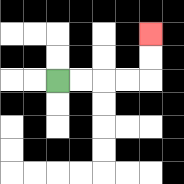{'start': '[2, 3]', 'end': '[6, 1]', 'path_directions': 'R,R,R,R,U,U', 'path_coordinates': '[[2, 3], [3, 3], [4, 3], [5, 3], [6, 3], [6, 2], [6, 1]]'}